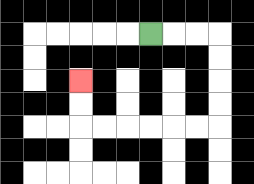{'start': '[6, 1]', 'end': '[3, 3]', 'path_directions': 'R,R,R,D,D,D,D,L,L,L,L,L,L,U,U', 'path_coordinates': '[[6, 1], [7, 1], [8, 1], [9, 1], [9, 2], [9, 3], [9, 4], [9, 5], [8, 5], [7, 5], [6, 5], [5, 5], [4, 5], [3, 5], [3, 4], [3, 3]]'}